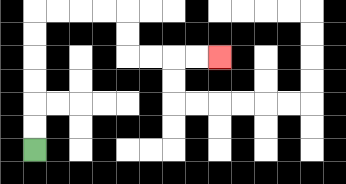{'start': '[1, 6]', 'end': '[9, 2]', 'path_directions': 'U,U,U,U,U,U,R,R,R,R,D,D,R,R,R,R', 'path_coordinates': '[[1, 6], [1, 5], [1, 4], [1, 3], [1, 2], [1, 1], [1, 0], [2, 0], [3, 0], [4, 0], [5, 0], [5, 1], [5, 2], [6, 2], [7, 2], [8, 2], [9, 2]]'}